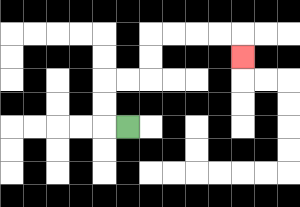{'start': '[5, 5]', 'end': '[10, 2]', 'path_directions': 'L,U,U,R,R,U,U,R,R,R,R,D', 'path_coordinates': '[[5, 5], [4, 5], [4, 4], [4, 3], [5, 3], [6, 3], [6, 2], [6, 1], [7, 1], [8, 1], [9, 1], [10, 1], [10, 2]]'}